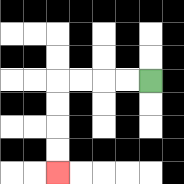{'start': '[6, 3]', 'end': '[2, 7]', 'path_directions': 'L,L,L,L,D,D,D,D', 'path_coordinates': '[[6, 3], [5, 3], [4, 3], [3, 3], [2, 3], [2, 4], [2, 5], [2, 6], [2, 7]]'}